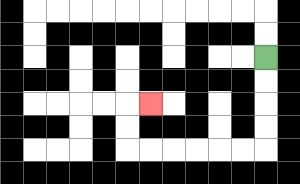{'start': '[11, 2]', 'end': '[6, 4]', 'path_directions': 'D,D,D,D,L,L,L,L,L,L,U,U,R', 'path_coordinates': '[[11, 2], [11, 3], [11, 4], [11, 5], [11, 6], [10, 6], [9, 6], [8, 6], [7, 6], [6, 6], [5, 6], [5, 5], [5, 4], [6, 4]]'}